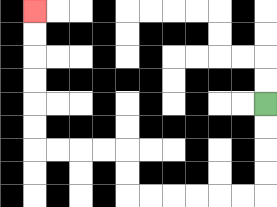{'start': '[11, 4]', 'end': '[1, 0]', 'path_directions': 'D,D,D,D,L,L,L,L,L,L,U,U,L,L,L,L,U,U,U,U,U,U', 'path_coordinates': '[[11, 4], [11, 5], [11, 6], [11, 7], [11, 8], [10, 8], [9, 8], [8, 8], [7, 8], [6, 8], [5, 8], [5, 7], [5, 6], [4, 6], [3, 6], [2, 6], [1, 6], [1, 5], [1, 4], [1, 3], [1, 2], [1, 1], [1, 0]]'}